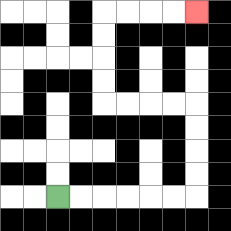{'start': '[2, 8]', 'end': '[8, 0]', 'path_directions': 'R,R,R,R,R,R,U,U,U,U,L,L,L,L,U,U,U,U,R,R,R,R', 'path_coordinates': '[[2, 8], [3, 8], [4, 8], [5, 8], [6, 8], [7, 8], [8, 8], [8, 7], [8, 6], [8, 5], [8, 4], [7, 4], [6, 4], [5, 4], [4, 4], [4, 3], [4, 2], [4, 1], [4, 0], [5, 0], [6, 0], [7, 0], [8, 0]]'}